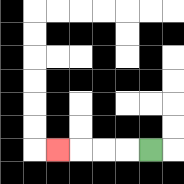{'start': '[6, 6]', 'end': '[2, 6]', 'path_directions': 'L,L,L,L', 'path_coordinates': '[[6, 6], [5, 6], [4, 6], [3, 6], [2, 6]]'}